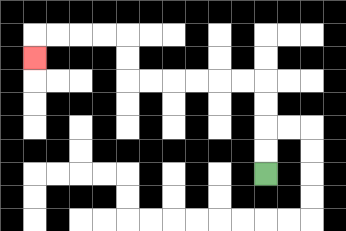{'start': '[11, 7]', 'end': '[1, 2]', 'path_directions': 'U,U,U,U,L,L,L,L,L,L,U,U,L,L,L,L,D', 'path_coordinates': '[[11, 7], [11, 6], [11, 5], [11, 4], [11, 3], [10, 3], [9, 3], [8, 3], [7, 3], [6, 3], [5, 3], [5, 2], [5, 1], [4, 1], [3, 1], [2, 1], [1, 1], [1, 2]]'}